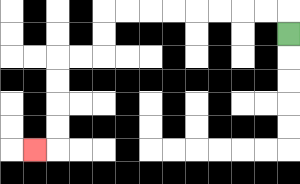{'start': '[12, 1]', 'end': '[1, 6]', 'path_directions': 'U,L,L,L,L,L,L,L,L,D,D,L,L,D,D,D,D,L', 'path_coordinates': '[[12, 1], [12, 0], [11, 0], [10, 0], [9, 0], [8, 0], [7, 0], [6, 0], [5, 0], [4, 0], [4, 1], [4, 2], [3, 2], [2, 2], [2, 3], [2, 4], [2, 5], [2, 6], [1, 6]]'}